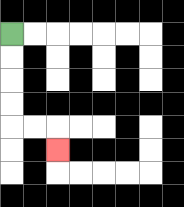{'start': '[0, 1]', 'end': '[2, 6]', 'path_directions': 'D,D,D,D,R,R,D', 'path_coordinates': '[[0, 1], [0, 2], [0, 3], [0, 4], [0, 5], [1, 5], [2, 5], [2, 6]]'}